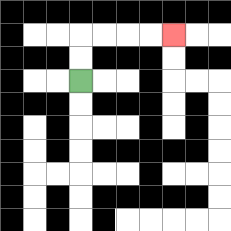{'start': '[3, 3]', 'end': '[7, 1]', 'path_directions': 'U,U,R,R,R,R', 'path_coordinates': '[[3, 3], [3, 2], [3, 1], [4, 1], [5, 1], [6, 1], [7, 1]]'}